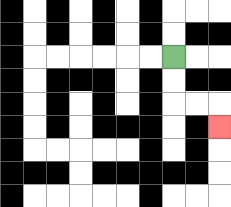{'start': '[7, 2]', 'end': '[9, 5]', 'path_directions': 'D,D,R,R,D', 'path_coordinates': '[[7, 2], [7, 3], [7, 4], [8, 4], [9, 4], [9, 5]]'}